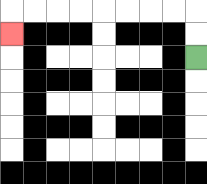{'start': '[8, 2]', 'end': '[0, 1]', 'path_directions': 'U,U,L,L,L,L,L,L,L,L,D', 'path_coordinates': '[[8, 2], [8, 1], [8, 0], [7, 0], [6, 0], [5, 0], [4, 0], [3, 0], [2, 0], [1, 0], [0, 0], [0, 1]]'}